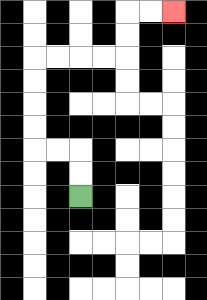{'start': '[3, 8]', 'end': '[7, 0]', 'path_directions': 'U,U,L,L,U,U,U,U,R,R,R,R,U,U,R,R', 'path_coordinates': '[[3, 8], [3, 7], [3, 6], [2, 6], [1, 6], [1, 5], [1, 4], [1, 3], [1, 2], [2, 2], [3, 2], [4, 2], [5, 2], [5, 1], [5, 0], [6, 0], [7, 0]]'}